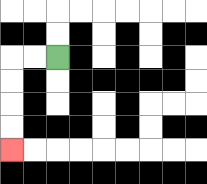{'start': '[2, 2]', 'end': '[0, 6]', 'path_directions': 'L,L,D,D,D,D', 'path_coordinates': '[[2, 2], [1, 2], [0, 2], [0, 3], [0, 4], [0, 5], [0, 6]]'}